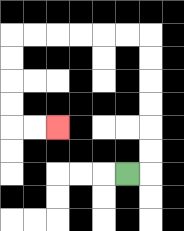{'start': '[5, 7]', 'end': '[2, 5]', 'path_directions': 'R,U,U,U,U,U,U,L,L,L,L,L,L,D,D,D,D,R,R', 'path_coordinates': '[[5, 7], [6, 7], [6, 6], [6, 5], [6, 4], [6, 3], [6, 2], [6, 1], [5, 1], [4, 1], [3, 1], [2, 1], [1, 1], [0, 1], [0, 2], [0, 3], [0, 4], [0, 5], [1, 5], [2, 5]]'}